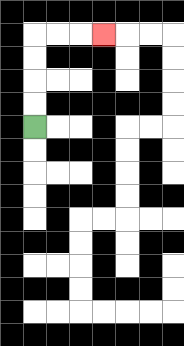{'start': '[1, 5]', 'end': '[4, 1]', 'path_directions': 'U,U,U,U,R,R,R', 'path_coordinates': '[[1, 5], [1, 4], [1, 3], [1, 2], [1, 1], [2, 1], [3, 1], [4, 1]]'}